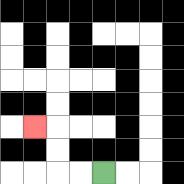{'start': '[4, 7]', 'end': '[1, 5]', 'path_directions': 'L,L,U,U,L', 'path_coordinates': '[[4, 7], [3, 7], [2, 7], [2, 6], [2, 5], [1, 5]]'}